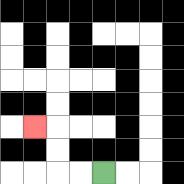{'start': '[4, 7]', 'end': '[1, 5]', 'path_directions': 'L,L,U,U,L', 'path_coordinates': '[[4, 7], [3, 7], [2, 7], [2, 6], [2, 5], [1, 5]]'}